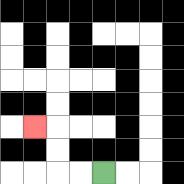{'start': '[4, 7]', 'end': '[1, 5]', 'path_directions': 'L,L,U,U,L', 'path_coordinates': '[[4, 7], [3, 7], [2, 7], [2, 6], [2, 5], [1, 5]]'}